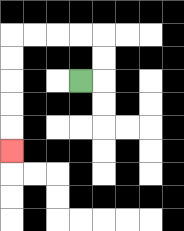{'start': '[3, 3]', 'end': '[0, 6]', 'path_directions': 'R,U,U,L,L,L,L,D,D,D,D,D', 'path_coordinates': '[[3, 3], [4, 3], [4, 2], [4, 1], [3, 1], [2, 1], [1, 1], [0, 1], [0, 2], [0, 3], [0, 4], [0, 5], [0, 6]]'}